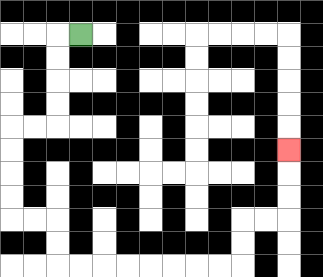{'start': '[3, 1]', 'end': '[12, 6]', 'path_directions': 'L,D,D,D,D,L,L,D,D,D,D,R,R,D,D,R,R,R,R,R,R,R,R,U,U,R,R,U,U,U', 'path_coordinates': '[[3, 1], [2, 1], [2, 2], [2, 3], [2, 4], [2, 5], [1, 5], [0, 5], [0, 6], [0, 7], [0, 8], [0, 9], [1, 9], [2, 9], [2, 10], [2, 11], [3, 11], [4, 11], [5, 11], [6, 11], [7, 11], [8, 11], [9, 11], [10, 11], [10, 10], [10, 9], [11, 9], [12, 9], [12, 8], [12, 7], [12, 6]]'}